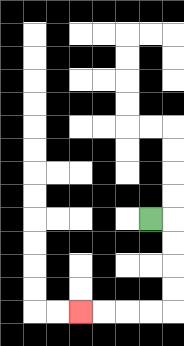{'start': '[6, 9]', 'end': '[3, 13]', 'path_directions': 'R,D,D,D,D,L,L,L,L', 'path_coordinates': '[[6, 9], [7, 9], [7, 10], [7, 11], [7, 12], [7, 13], [6, 13], [5, 13], [4, 13], [3, 13]]'}